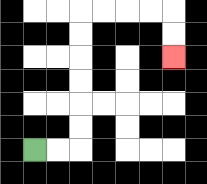{'start': '[1, 6]', 'end': '[7, 2]', 'path_directions': 'R,R,U,U,U,U,U,U,R,R,R,R,D,D', 'path_coordinates': '[[1, 6], [2, 6], [3, 6], [3, 5], [3, 4], [3, 3], [3, 2], [3, 1], [3, 0], [4, 0], [5, 0], [6, 0], [7, 0], [7, 1], [7, 2]]'}